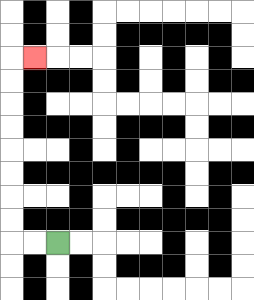{'start': '[2, 10]', 'end': '[1, 2]', 'path_directions': 'L,L,U,U,U,U,U,U,U,U,R', 'path_coordinates': '[[2, 10], [1, 10], [0, 10], [0, 9], [0, 8], [0, 7], [0, 6], [0, 5], [0, 4], [0, 3], [0, 2], [1, 2]]'}